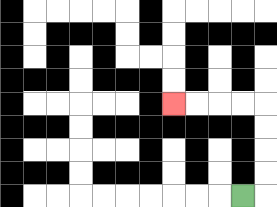{'start': '[10, 8]', 'end': '[7, 4]', 'path_directions': 'R,U,U,U,U,L,L,L,L', 'path_coordinates': '[[10, 8], [11, 8], [11, 7], [11, 6], [11, 5], [11, 4], [10, 4], [9, 4], [8, 4], [7, 4]]'}